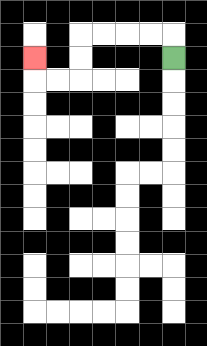{'start': '[7, 2]', 'end': '[1, 2]', 'path_directions': 'U,L,L,L,L,D,D,L,L,U', 'path_coordinates': '[[7, 2], [7, 1], [6, 1], [5, 1], [4, 1], [3, 1], [3, 2], [3, 3], [2, 3], [1, 3], [1, 2]]'}